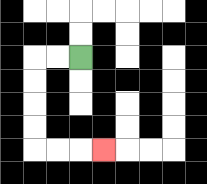{'start': '[3, 2]', 'end': '[4, 6]', 'path_directions': 'L,L,D,D,D,D,R,R,R', 'path_coordinates': '[[3, 2], [2, 2], [1, 2], [1, 3], [1, 4], [1, 5], [1, 6], [2, 6], [3, 6], [4, 6]]'}